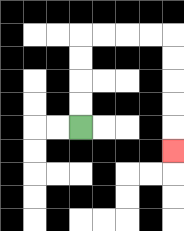{'start': '[3, 5]', 'end': '[7, 6]', 'path_directions': 'U,U,U,U,R,R,R,R,D,D,D,D,D', 'path_coordinates': '[[3, 5], [3, 4], [3, 3], [3, 2], [3, 1], [4, 1], [5, 1], [6, 1], [7, 1], [7, 2], [7, 3], [7, 4], [7, 5], [7, 6]]'}